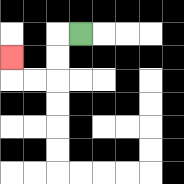{'start': '[3, 1]', 'end': '[0, 2]', 'path_directions': 'L,D,D,L,L,U', 'path_coordinates': '[[3, 1], [2, 1], [2, 2], [2, 3], [1, 3], [0, 3], [0, 2]]'}